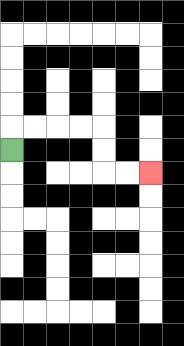{'start': '[0, 6]', 'end': '[6, 7]', 'path_directions': 'U,R,R,R,R,D,D,R,R', 'path_coordinates': '[[0, 6], [0, 5], [1, 5], [2, 5], [3, 5], [4, 5], [4, 6], [4, 7], [5, 7], [6, 7]]'}